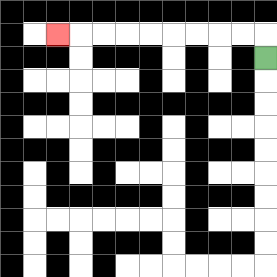{'start': '[11, 2]', 'end': '[2, 1]', 'path_directions': 'U,L,L,L,L,L,L,L,L,L', 'path_coordinates': '[[11, 2], [11, 1], [10, 1], [9, 1], [8, 1], [7, 1], [6, 1], [5, 1], [4, 1], [3, 1], [2, 1]]'}